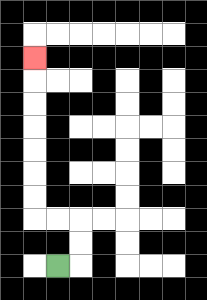{'start': '[2, 11]', 'end': '[1, 2]', 'path_directions': 'R,U,U,L,L,U,U,U,U,U,U,U', 'path_coordinates': '[[2, 11], [3, 11], [3, 10], [3, 9], [2, 9], [1, 9], [1, 8], [1, 7], [1, 6], [1, 5], [1, 4], [1, 3], [1, 2]]'}